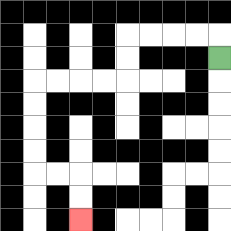{'start': '[9, 2]', 'end': '[3, 9]', 'path_directions': 'U,L,L,L,L,D,D,L,L,L,L,D,D,D,D,R,R,D,D', 'path_coordinates': '[[9, 2], [9, 1], [8, 1], [7, 1], [6, 1], [5, 1], [5, 2], [5, 3], [4, 3], [3, 3], [2, 3], [1, 3], [1, 4], [1, 5], [1, 6], [1, 7], [2, 7], [3, 7], [3, 8], [3, 9]]'}